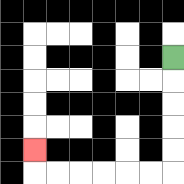{'start': '[7, 2]', 'end': '[1, 6]', 'path_directions': 'D,D,D,D,D,L,L,L,L,L,L,U', 'path_coordinates': '[[7, 2], [7, 3], [7, 4], [7, 5], [7, 6], [7, 7], [6, 7], [5, 7], [4, 7], [3, 7], [2, 7], [1, 7], [1, 6]]'}